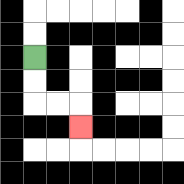{'start': '[1, 2]', 'end': '[3, 5]', 'path_directions': 'D,D,R,R,D', 'path_coordinates': '[[1, 2], [1, 3], [1, 4], [2, 4], [3, 4], [3, 5]]'}